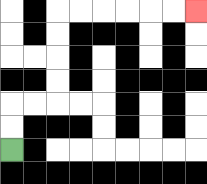{'start': '[0, 6]', 'end': '[8, 0]', 'path_directions': 'U,U,R,R,U,U,U,U,R,R,R,R,R,R', 'path_coordinates': '[[0, 6], [0, 5], [0, 4], [1, 4], [2, 4], [2, 3], [2, 2], [2, 1], [2, 0], [3, 0], [4, 0], [5, 0], [6, 0], [7, 0], [8, 0]]'}